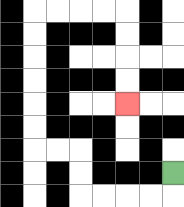{'start': '[7, 7]', 'end': '[5, 4]', 'path_directions': 'D,L,L,L,L,U,U,L,L,U,U,U,U,U,U,R,R,R,R,D,D,D,D', 'path_coordinates': '[[7, 7], [7, 8], [6, 8], [5, 8], [4, 8], [3, 8], [3, 7], [3, 6], [2, 6], [1, 6], [1, 5], [1, 4], [1, 3], [1, 2], [1, 1], [1, 0], [2, 0], [3, 0], [4, 0], [5, 0], [5, 1], [5, 2], [5, 3], [5, 4]]'}